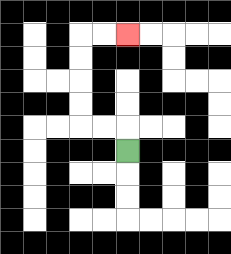{'start': '[5, 6]', 'end': '[5, 1]', 'path_directions': 'U,L,L,U,U,U,U,R,R', 'path_coordinates': '[[5, 6], [5, 5], [4, 5], [3, 5], [3, 4], [3, 3], [3, 2], [3, 1], [4, 1], [5, 1]]'}